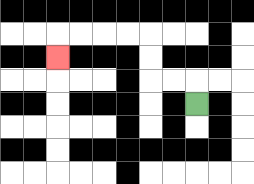{'start': '[8, 4]', 'end': '[2, 2]', 'path_directions': 'U,L,L,U,U,L,L,L,L,D', 'path_coordinates': '[[8, 4], [8, 3], [7, 3], [6, 3], [6, 2], [6, 1], [5, 1], [4, 1], [3, 1], [2, 1], [2, 2]]'}